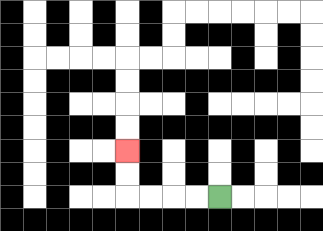{'start': '[9, 8]', 'end': '[5, 6]', 'path_directions': 'L,L,L,L,U,U', 'path_coordinates': '[[9, 8], [8, 8], [7, 8], [6, 8], [5, 8], [5, 7], [5, 6]]'}